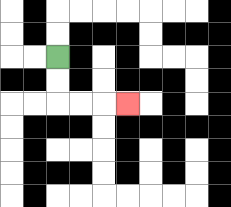{'start': '[2, 2]', 'end': '[5, 4]', 'path_directions': 'D,D,R,R,R', 'path_coordinates': '[[2, 2], [2, 3], [2, 4], [3, 4], [4, 4], [5, 4]]'}